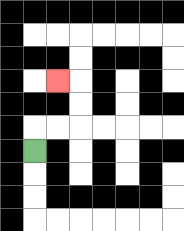{'start': '[1, 6]', 'end': '[2, 3]', 'path_directions': 'U,R,R,U,U,L', 'path_coordinates': '[[1, 6], [1, 5], [2, 5], [3, 5], [3, 4], [3, 3], [2, 3]]'}